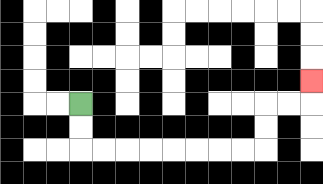{'start': '[3, 4]', 'end': '[13, 3]', 'path_directions': 'D,D,R,R,R,R,R,R,R,R,U,U,R,R,U', 'path_coordinates': '[[3, 4], [3, 5], [3, 6], [4, 6], [5, 6], [6, 6], [7, 6], [8, 6], [9, 6], [10, 6], [11, 6], [11, 5], [11, 4], [12, 4], [13, 4], [13, 3]]'}